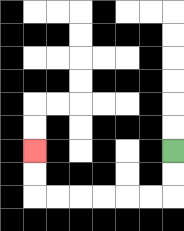{'start': '[7, 6]', 'end': '[1, 6]', 'path_directions': 'D,D,L,L,L,L,L,L,U,U', 'path_coordinates': '[[7, 6], [7, 7], [7, 8], [6, 8], [5, 8], [4, 8], [3, 8], [2, 8], [1, 8], [1, 7], [1, 6]]'}